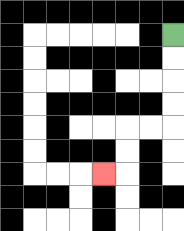{'start': '[7, 1]', 'end': '[4, 7]', 'path_directions': 'D,D,D,D,L,L,D,D,L', 'path_coordinates': '[[7, 1], [7, 2], [7, 3], [7, 4], [7, 5], [6, 5], [5, 5], [5, 6], [5, 7], [4, 7]]'}